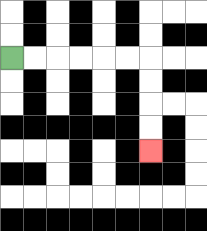{'start': '[0, 2]', 'end': '[6, 6]', 'path_directions': 'R,R,R,R,R,R,D,D,D,D', 'path_coordinates': '[[0, 2], [1, 2], [2, 2], [3, 2], [4, 2], [5, 2], [6, 2], [6, 3], [6, 4], [6, 5], [6, 6]]'}